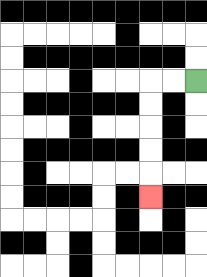{'start': '[8, 3]', 'end': '[6, 8]', 'path_directions': 'L,L,D,D,D,D,D', 'path_coordinates': '[[8, 3], [7, 3], [6, 3], [6, 4], [6, 5], [6, 6], [6, 7], [6, 8]]'}